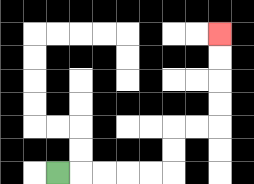{'start': '[2, 7]', 'end': '[9, 1]', 'path_directions': 'R,R,R,R,R,U,U,R,R,U,U,U,U', 'path_coordinates': '[[2, 7], [3, 7], [4, 7], [5, 7], [6, 7], [7, 7], [7, 6], [7, 5], [8, 5], [9, 5], [9, 4], [9, 3], [9, 2], [9, 1]]'}